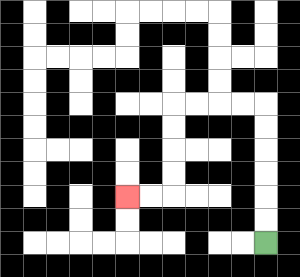{'start': '[11, 10]', 'end': '[5, 8]', 'path_directions': 'U,U,U,U,U,U,L,L,L,L,D,D,D,D,L,L', 'path_coordinates': '[[11, 10], [11, 9], [11, 8], [11, 7], [11, 6], [11, 5], [11, 4], [10, 4], [9, 4], [8, 4], [7, 4], [7, 5], [7, 6], [7, 7], [7, 8], [6, 8], [5, 8]]'}